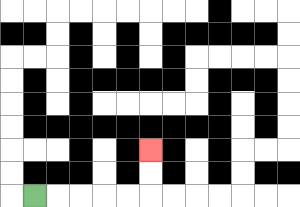{'start': '[1, 8]', 'end': '[6, 6]', 'path_directions': 'R,R,R,R,R,U,U', 'path_coordinates': '[[1, 8], [2, 8], [3, 8], [4, 8], [5, 8], [6, 8], [6, 7], [6, 6]]'}